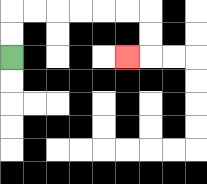{'start': '[0, 2]', 'end': '[5, 2]', 'path_directions': 'U,U,R,R,R,R,R,R,D,D,L', 'path_coordinates': '[[0, 2], [0, 1], [0, 0], [1, 0], [2, 0], [3, 0], [4, 0], [5, 0], [6, 0], [6, 1], [6, 2], [5, 2]]'}